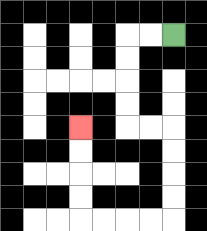{'start': '[7, 1]', 'end': '[3, 5]', 'path_directions': 'L,L,D,D,D,D,R,R,D,D,D,D,L,L,L,L,U,U,U,U', 'path_coordinates': '[[7, 1], [6, 1], [5, 1], [5, 2], [5, 3], [5, 4], [5, 5], [6, 5], [7, 5], [7, 6], [7, 7], [7, 8], [7, 9], [6, 9], [5, 9], [4, 9], [3, 9], [3, 8], [3, 7], [3, 6], [3, 5]]'}